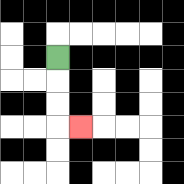{'start': '[2, 2]', 'end': '[3, 5]', 'path_directions': 'D,D,D,R', 'path_coordinates': '[[2, 2], [2, 3], [2, 4], [2, 5], [3, 5]]'}